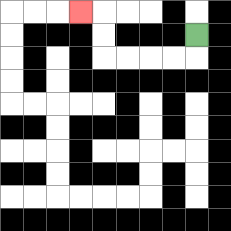{'start': '[8, 1]', 'end': '[3, 0]', 'path_directions': 'D,L,L,L,L,U,U,L', 'path_coordinates': '[[8, 1], [8, 2], [7, 2], [6, 2], [5, 2], [4, 2], [4, 1], [4, 0], [3, 0]]'}